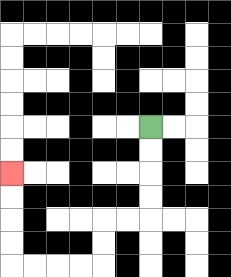{'start': '[6, 5]', 'end': '[0, 7]', 'path_directions': 'D,D,D,D,L,L,D,D,L,L,L,L,U,U,U,U', 'path_coordinates': '[[6, 5], [6, 6], [6, 7], [6, 8], [6, 9], [5, 9], [4, 9], [4, 10], [4, 11], [3, 11], [2, 11], [1, 11], [0, 11], [0, 10], [0, 9], [0, 8], [0, 7]]'}